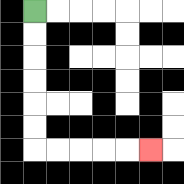{'start': '[1, 0]', 'end': '[6, 6]', 'path_directions': 'D,D,D,D,D,D,R,R,R,R,R', 'path_coordinates': '[[1, 0], [1, 1], [1, 2], [1, 3], [1, 4], [1, 5], [1, 6], [2, 6], [3, 6], [4, 6], [5, 6], [6, 6]]'}